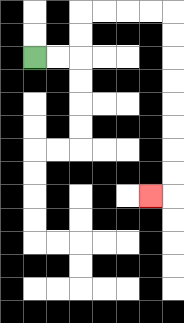{'start': '[1, 2]', 'end': '[6, 8]', 'path_directions': 'R,R,U,U,R,R,R,R,D,D,D,D,D,D,D,D,L', 'path_coordinates': '[[1, 2], [2, 2], [3, 2], [3, 1], [3, 0], [4, 0], [5, 0], [6, 0], [7, 0], [7, 1], [7, 2], [7, 3], [7, 4], [7, 5], [7, 6], [7, 7], [7, 8], [6, 8]]'}